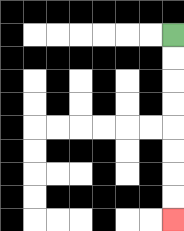{'start': '[7, 1]', 'end': '[7, 9]', 'path_directions': 'D,D,D,D,D,D,D,D', 'path_coordinates': '[[7, 1], [7, 2], [7, 3], [7, 4], [7, 5], [7, 6], [7, 7], [7, 8], [7, 9]]'}